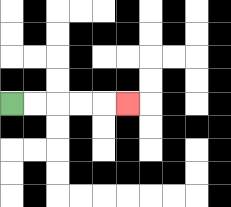{'start': '[0, 4]', 'end': '[5, 4]', 'path_directions': 'R,R,R,R,R', 'path_coordinates': '[[0, 4], [1, 4], [2, 4], [3, 4], [4, 4], [5, 4]]'}